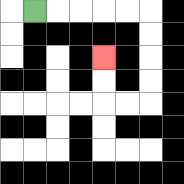{'start': '[1, 0]', 'end': '[4, 2]', 'path_directions': 'R,R,R,R,R,D,D,D,D,L,L,U,U', 'path_coordinates': '[[1, 0], [2, 0], [3, 0], [4, 0], [5, 0], [6, 0], [6, 1], [6, 2], [6, 3], [6, 4], [5, 4], [4, 4], [4, 3], [4, 2]]'}